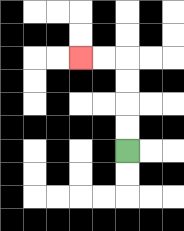{'start': '[5, 6]', 'end': '[3, 2]', 'path_directions': 'U,U,U,U,L,L', 'path_coordinates': '[[5, 6], [5, 5], [5, 4], [5, 3], [5, 2], [4, 2], [3, 2]]'}